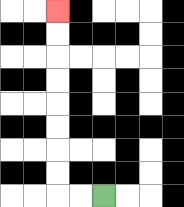{'start': '[4, 8]', 'end': '[2, 0]', 'path_directions': 'L,L,U,U,U,U,U,U,U,U', 'path_coordinates': '[[4, 8], [3, 8], [2, 8], [2, 7], [2, 6], [2, 5], [2, 4], [2, 3], [2, 2], [2, 1], [2, 0]]'}